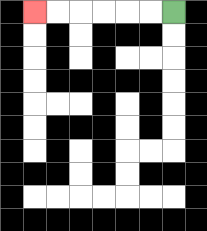{'start': '[7, 0]', 'end': '[1, 0]', 'path_directions': 'L,L,L,L,L,L', 'path_coordinates': '[[7, 0], [6, 0], [5, 0], [4, 0], [3, 0], [2, 0], [1, 0]]'}